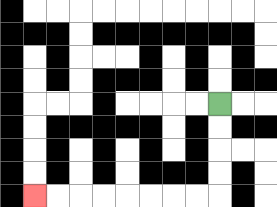{'start': '[9, 4]', 'end': '[1, 8]', 'path_directions': 'D,D,D,D,L,L,L,L,L,L,L,L', 'path_coordinates': '[[9, 4], [9, 5], [9, 6], [9, 7], [9, 8], [8, 8], [7, 8], [6, 8], [5, 8], [4, 8], [3, 8], [2, 8], [1, 8]]'}